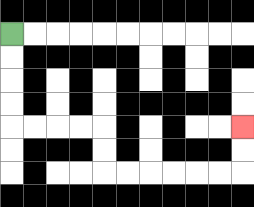{'start': '[0, 1]', 'end': '[10, 5]', 'path_directions': 'D,D,D,D,R,R,R,R,D,D,R,R,R,R,R,R,U,U', 'path_coordinates': '[[0, 1], [0, 2], [0, 3], [0, 4], [0, 5], [1, 5], [2, 5], [3, 5], [4, 5], [4, 6], [4, 7], [5, 7], [6, 7], [7, 7], [8, 7], [9, 7], [10, 7], [10, 6], [10, 5]]'}